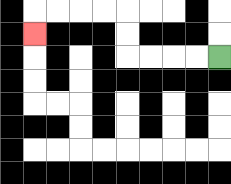{'start': '[9, 2]', 'end': '[1, 1]', 'path_directions': 'L,L,L,L,U,U,L,L,L,L,D', 'path_coordinates': '[[9, 2], [8, 2], [7, 2], [6, 2], [5, 2], [5, 1], [5, 0], [4, 0], [3, 0], [2, 0], [1, 0], [1, 1]]'}